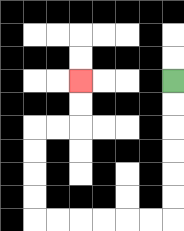{'start': '[7, 3]', 'end': '[3, 3]', 'path_directions': 'D,D,D,D,D,D,L,L,L,L,L,L,U,U,U,U,R,R,U,U', 'path_coordinates': '[[7, 3], [7, 4], [7, 5], [7, 6], [7, 7], [7, 8], [7, 9], [6, 9], [5, 9], [4, 9], [3, 9], [2, 9], [1, 9], [1, 8], [1, 7], [1, 6], [1, 5], [2, 5], [3, 5], [3, 4], [3, 3]]'}